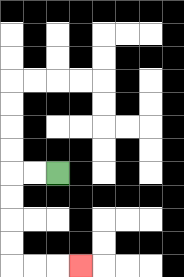{'start': '[2, 7]', 'end': '[3, 11]', 'path_directions': 'L,L,D,D,D,D,R,R,R', 'path_coordinates': '[[2, 7], [1, 7], [0, 7], [0, 8], [0, 9], [0, 10], [0, 11], [1, 11], [2, 11], [3, 11]]'}